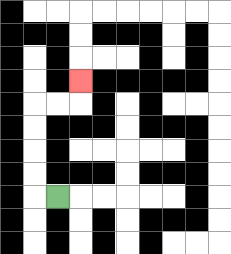{'start': '[2, 8]', 'end': '[3, 3]', 'path_directions': 'L,U,U,U,U,R,R,U', 'path_coordinates': '[[2, 8], [1, 8], [1, 7], [1, 6], [1, 5], [1, 4], [2, 4], [3, 4], [3, 3]]'}